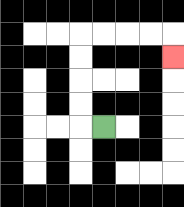{'start': '[4, 5]', 'end': '[7, 2]', 'path_directions': 'L,U,U,U,U,R,R,R,R,D', 'path_coordinates': '[[4, 5], [3, 5], [3, 4], [3, 3], [3, 2], [3, 1], [4, 1], [5, 1], [6, 1], [7, 1], [7, 2]]'}